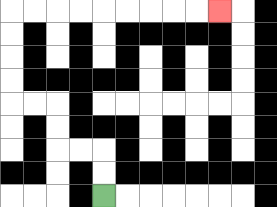{'start': '[4, 8]', 'end': '[9, 0]', 'path_directions': 'U,U,L,L,U,U,L,L,U,U,U,U,R,R,R,R,R,R,R,R,R', 'path_coordinates': '[[4, 8], [4, 7], [4, 6], [3, 6], [2, 6], [2, 5], [2, 4], [1, 4], [0, 4], [0, 3], [0, 2], [0, 1], [0, 0], [1, 0], [2, 0], [3, 0], [4, 0], [5, 0], [6, 0], [7, 0], [8, 0], [9, 0]]'}